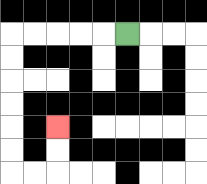{'start': '[5, 1]', 'end': '[2, 5]', 'path_directions': 'L,L,L,L,L,D,D,D,D,D,D,R,R,U,U', 'path_coordinates': '[[5, 1], [4, 1], [3, 1], [2, 1], [1, 1], [0, 1], [0, 2], [0, 3], [0, 4], [0, 5], [0, 6], [0, 7], [1, 7], [2, 7], [2, 6], [2, 5]]'}